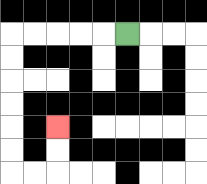{'start': '[5, 1]', 'end': '[2, 5]', 'path_directions': 'L,L,L,L,L,D,D,D,D,D,D,R,R,U,U', 'path_coordinates': '[[5, 1], [4, 1], [3, 1], [2, 1], [1, 1], [0, 1], [0, 2], [0, 3], [0, 4], [0, 5], [0, 6], [0, 7], [1, 7], [2, 7], [2, 6], [2, 5]]'}